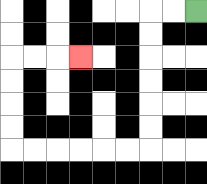{'start': '[8, 0]', 'end': '[3, 2]', 'path_directions': 'L,L,D,D,D,D,D,D,L,L,L,L,L,L,U,U,U,U,R,R,R', 'path_coordinates': '[[8, 0], [7, 0], [6, 0], [6, 1], [6, 2], [6, 3], [6, 4], [6, 5], [6, 6], [5, 6], [4, 6], [3, 6], [2, 6], [1, 6], [0, 6], [0, 5], [0, 4], [0, 3], [0, 2], [1, 2], [2, 2], [3, 2]]'}